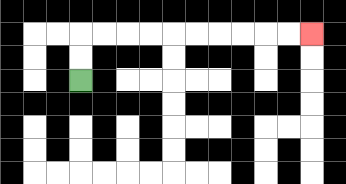{'start': '[3, 3]', 'end': '[13, 1]', 'path_directions': 'U,U,R,R,R,R,R,R,R,R,R,R', 'path_coordinates': '[[3, 3], [3, 2], [3, 1], [4, 1], [5, 1], [6, 1], [7, 1], [8, 1], [9, 1], [10, 1], [11, 1], [12, 1], [13, 1]]'}